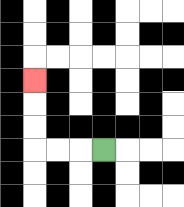{'start': '[4, 6]', 'end': '[1, 3]', 'path_directions': 'L,L,L,U,U,U', 'path_coordinates': '[[4, 6], [3, 6], [2, 6], [1, 6], [1, 5], [1, 4], [1, 3]]'}